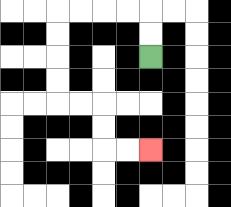{'start': '[6, 2]', 'end': '[6, 6]', 'path_directions': 'U,U,L,L,L,L,D,D,D,D,R,R,D,D,R,R', 'path_coordinates': '[[6, 2], [6, 1], [6, 0], [5, 0], [4, 0], [3, 0], [2, 0], [2, 1], [2, 2], [2, 3], [2, 4], [3, 4], [4, 4], [4, 5], [4, 6], [5, 6], [6, 6]]'}